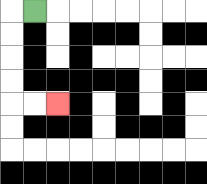{'start': '[1, 0]', 'end': '[2, 4]', 'path_directions': 'L,D,D,D,D,R,R', 'path_coordinates': '[[1, 0], [0, 0], [0, 1], [0, 2], [0, 3], [0, 4], [1, 4], [2, 4]]'}